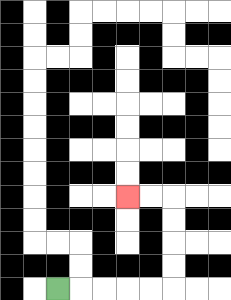{'start': '[2, 12]', 'end': '[5, 8]', 'path_directions': 'R,R,R,R,R,U,U,U,U,L,L', 'path_coordinates': '[[2, 12], [3, 12], [4, 12], [5, 12], [6, 12], [7, 12], [7, 11], [7, 10], [7, 9], [7, 8], [6, 8], [5, 8]]'}